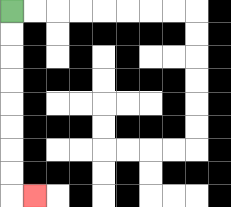{'start': '[0, 0]', 'end': '[1, 8]', 'path_directions': 'D,D,D,D,D,D,D,D,R', 'path_coordinates': '[[0, 0], [0, 1], [0, 2], [0, 3], [0, 4], [0, 5], [0, 6], [0, 7], [0, 8], [1, 8]]'}